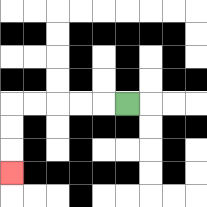{'start': '[5, 4]', 'end': '[0, 7]', 'path_directions': 'L,L,L,L,L,D,D,D', 'path_coordinates': '[[5, 4], [4, 4], [3, 4], [2, 4], [1, 4], [0, 4], [0, 5], [0, 6], [0, 7]]'}